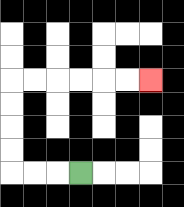{'start': '[3, 7]', 'end': '[6, 3]', 'path_directions': 'L,L,L,U,U,U,U,R,R,R,R,R,R', 'path_coordinates': '[[3, 7], [2, 7], [1, 7], [0, 7], [0, 6], [0, 5], [0, 4], [0, 3], [1, 3], [2, 3], [3, 3], [4, 3], [5, 3], [6, 3]]'}